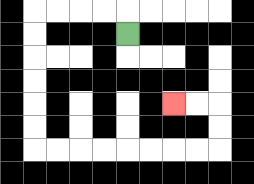{'start': '[5, 1]', 'end': '[7, 4]', 'path_directions': 'U,L,L,L,L,D,D,D,D,D,D,R,R,R,R,R,R,R,R,U,U,L,L', 'path_coordinates': '[[5, 1], [5, 0], [4, 0], [3, 0], [2, 0], [1, 0], [1, 1], [1, 2], [1, 3], [1, 4], [1, 5], [1, 6], [2, 6], [3, 6], [4, 6], [5, 6], [6, 6], [7, 6], [8, 6], [9, 6], [9, 5], [9, 4], [8, 4], [7, 4]]'}